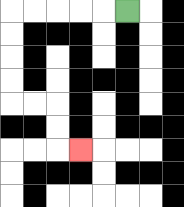{'start': '[5, 0]', 'end': '[3, 6]', 'path_directions': 'L,L,L,L,L,D,D,D,D,R,R,D,D,R', 'path_coordinates': '[[5, 0], [4, 0], [3, 0], [2, 0], [1, 0], [0, 0], [0, 1], [0, 2], [0, 3], [0, 4], [1, 4], [2, 4], [2, 5], [2, 6], [3, 6]]'}